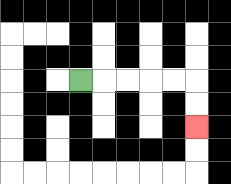{'start': '[3, 3]', 'end': '[8, 5]', 'path_directions': 'R,R,R,R,R,D,D', 'path_coordinates': '[[3, 3], [4, 3], [5, 3], [6, 3], [7, 3], [8, 3], [8, 4], [8, 5]]'}